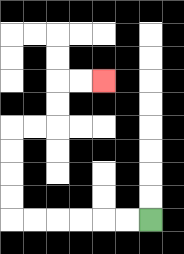{'start': '[6, 9]', 'end': '[4, 3]', 'path_directions': 'L,L,L,L,L,L,U,U,U,U,R,R,U,U,R,R', 'path_coordinates': '[[6, 9], [5, 9], [4, 9], [3, 9], [2, 9], [1, 9], [0, 9], [0, 8], [0, 7], [0, 6], [0, 5], [1, 5], [2, 5], [2, 4], [2, 3], [3, 3], [4, 3]]'}